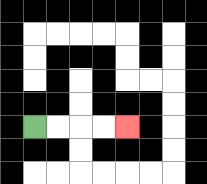{'start': '[1, 5]', 'end': '[5, 5]', 'path_directions': 'R,R,R,R', 'path_coordinates': '[[1, 5], [2, 5], [3, 5], [4, 5], [5, 5]]'}